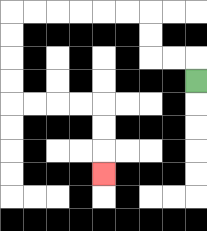{'start': '[8, 3]', 'end': '[4, 7]', 'path_directions': 'U,L,L,U,U,L,L,L,L,L,L,D,D,D,D,R,R,R,R,D,D,D', 'path_coordinates': '[[8, 3], [8, 2], [7, 2], [6, 2], [6, 1], [6, 0], [5, 0], [4, 0], [3, 0], [2, 0], [1, 0], [0, 0], [0, 1], [0, 2], [0, 3], [0, 4], [1, 4], [2, 4], [3, 4], [4, 4], [4, 5], [4, 6], [4, 7]]'}